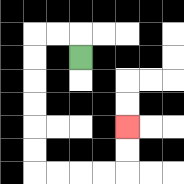{'start': '[3, 2]', 'end': '[5, 5]', 'path_directions': 'U,L,L,D,D,D,D,D,D,R,R,R,R,U,U', 'path_coordinates': '[[3, 2], [3, 1], [2, 1], [1, 1], [1, 2], [1, 3], [1, 4], [1, 5], [1, 6], [1, 7], [2, 7], [3, 7], [4, 7], [5, 7], [5, 6], [5, 5]]'}